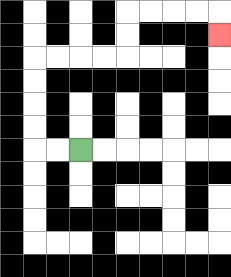{'start': '[3, 6]', 'end': '[9, 1]', 'path_directions': 'L,L,U,U,U,U,R,R,R,R,U,U,R,R,R,R,D', 'path_coordinates': '[[3, 6], [2, 6], [1, 6], [1, 5], [1, 4], [1, 3], [1, 2], [2, 2], [3, 2], [4, 2], [5, 2], [5, 1], [5, 0], [6, 0], [7, 0], [8, 0], [9, 0], [9, 1]]'}